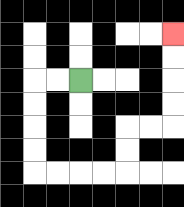{'start': '[3, 3]', 'end': '[7, 1]', 'path_directions': 'L,L,D,D,D,D,R,R,R,R,U,U,R,R,U,U,U,U', 'path_coordinates': '[[3, 3], [2, 3], [1, 3], [1, 4], [1, 5], [1, 6], [1, 7], [2, 7], [3, 7], [4, 7], [5, 7], [5, 6], [5, 5], [6, 5], [7, 5], [7, 4], [7, 3], [7, 2], [7, 1]]'}